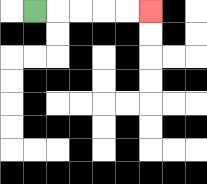{'start': '[1, 0]', 'end': '[6, 0]', 'path_directions': 'R,R,R,R,R', 'path_coordinates': '[[1, 0], [2, 0], [3, 0], [4, 0], [5, 0], [6, 0]]'}